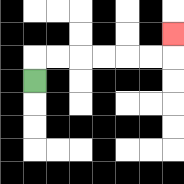{'start': '[1, 3]', 'end': '[7, 1]', 'path_directions': 'U,R,R,R,R,R,R,U', 'path_coordinates': '[[1, 3], [1, 2], [2, 2], [3, 2], [4, 2], [5, 2], [6, 2], [7, 2], [7, 1]]'}